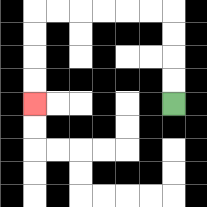{'start': '[7, 4]', 'end': '[1, 4]', 'path_directions': 'U,U,U,U,L,L,L,L,L,L,D,D,D,D', 'path_coordinates': '[[7, 4], [7, 3], [7, 2], [7, 1], [7, 0], [6, 0], [5, 0], [4, 0], [3, 0], [2, 0], [1, 0], [1, 1], [1, 2], [1, 3], [1, 4]]'}